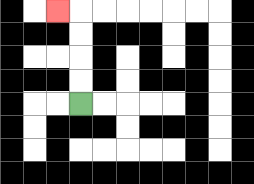{'start': '[3, 4]', 'end': '[2, 0]', 'path_directions': 'U,U,U,U,L', 'path_coordinates': '[[3, 4], [3, 3], [3, 2], [3, 1], [3, 0], [2, 0]]'}